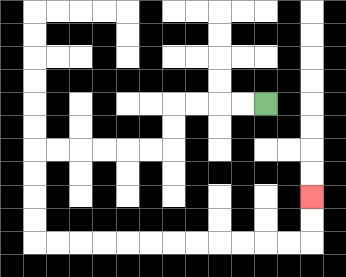{'start': '[11, 4]', 'end': '[13, 8]', 'path_directions': 'L,L,L,L,D,D,L,L,L,L,L,L,D,D,D,D,R,R,R,R,R,R,R,R,R,R,R,R,U,U', 'path_coordinates': '[[11, 4], [10, 4], [9, 4], [8, 4], [7, 4], [7, 5], [7, 6], [6, 6], [5, 6], [4, 6], [3, 6], [2, 6], [1, 6], [1, 7], [1, 8], [1, 9], [1, 10], [2, 10], [3, 10], [4, 10], [5, 10], [6, 10], [7, 10], [8, 10], [9, 10], [10, 10], [11, 10], [12, 10], [13, 10], [13, 9], [13, 8]]'}